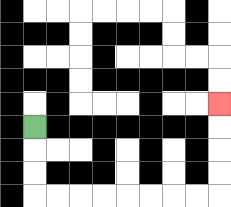{'start': '[1, 5]', 'end': '[9, 4]', 'path_directions': 'D,D,D,R,R,R,R,R,R,R,R,U,U,U,U', 'path_coordinates': '[[1, 5], [1, 6], [1, 7], [1, 8], [2, 8], [3, 8], [4, 8], [5, 8], [6, 8], [7, 8], [8, 8], [9, 8], [9, 7], [9, 6], [9, 5], [9, 4]]'}